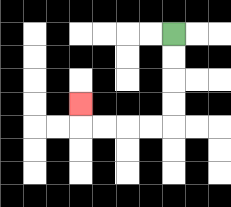{'start': '[7, 1]', 'end': '[3, 4]', 'path_directions': 'D,D,D,D,L,L,L,L,U', 'path_coordinates': '[[7, 1], [7, 2], [7, 3], [7, 4], [7, 5], [6, 5], [5, 5], [4, 5], [3, 5], [3, 4]]'}